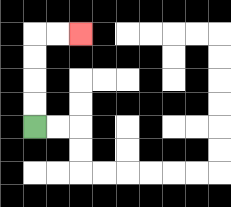{'start': '[1, 5]', 'end': '[3, 1]', 'path_directions': 'U,U,U,U,R,R', 'path_coordinates': '[[1, 5], [1, 4], [1, 3], [1, 2], [1, 1], [2, 1], [3, 1]]'}